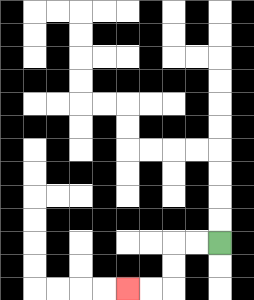{'start': '[9, 10]', 'end': '[5, 12]', 'path_directions': 'L,L,D,D,L,L', 'path_coordinates': '[[9, 10], [8, 10], [7, 10], [7, 11], [7, 12], [6, 12], [5, 12]]'}